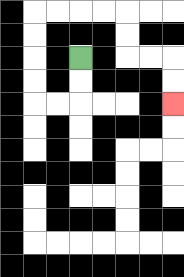{'start': '[3, 2]', 'end': '[7, 4]', 'path_directions': 'D,D,L,L,U,U,U,U,R,R,R,R,D,D,R,R,D,D', 'path_coordinates': '[[3, 2], [3, 3], [3, 4], [2, 4], [1, 4], [1, 3], [1, 2], [1, 1], [1, 0], [2, 0], [3, 0], [4, 0], [5, 0], [5, 1], [5, 2], [6, 2], [7, 2], [7, 3], [7, 4]]'}